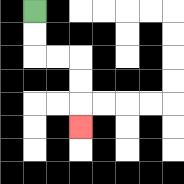{'start': '[1, 0]', 'end': '[3, 5]', 'path_directions': 'D,D,R,R,D,D,D', 'path_coordinates': '[[1, 0], [1, 1], [1, 2], [2, 2], [3, 2], [3, 3], [3, 4], [3, 5]]'}